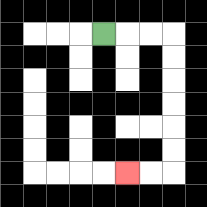{'start': '[4, 1]', 'end': '[5, 7]', 'path_directions': 'R,R,R,D,D,D,D,D,D,L,L', 'path_coordinates': '[[4, 1], [5, 1], [6, 1], [7, 1], [7, 2], [7, 3], [7, 4], [7, 5], [7, 6], [7, 7], [6, 7], [5, 7]]'}